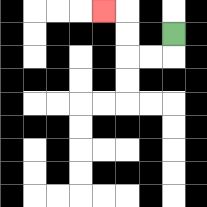{'start': '[7, 1]', 'end': '[4, 0]', 'path_directions': 'D,L,L,U,U,L', 'path_coordinates': '[[7, 1], [7, 2], [6, 2], [5, 2], [5, 1], [5, 0], [4, 0]]'}